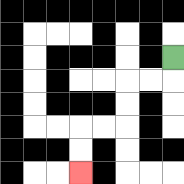{'start': '[7, 2]', 'end': '[3, 7]', 'path_directions': 'D,L,L,D,D,L,L,D,D', 'path_coordinates': '[[7, 2], [7, 3], [6, 3], [5, 3], [5, 4], [5, 5], [4, 5], [3, 5], [3, 6], [3, 7]]'}